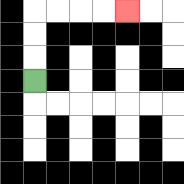{'start': '[1, 3]', 'end': '[5, 0]', 'path_directions': 'U,U,U,R,R,R,R', 'path_coordinates': '[[1, 3], [1, 2], [1, 1], [1, 0], [2, 0], [3, 0], [4, 0], [5, 0]]'}